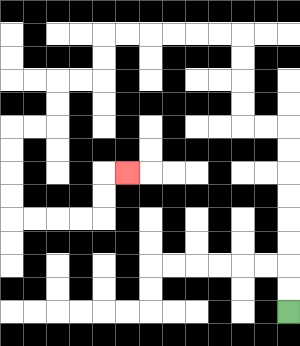{'start': '[12, 13]', 'end': '[5, 7]', 'path_directions': 'U,U,U,U,U,U,U,U,L,L,U,U,U,U,L,L,L,L,L,L,D,D,L,L,D,D,L,L,D,D,D,D,R,R,R,R,U,U,R', 'path_coordinates': '[[12, 13], [12, 12], [12, 11], [12, 10], [12, 9], [12, 8], [12, 7], [12, 6], [12, 5], [11, 5], [10, 5], [10, 4], [10, 3], [10, 2], [10, 1], [9, 1], [8, 1], [7, 1], [6, 1], [5, 1], [4, 1], [4, 2], [4, 3], [3, 3], [2, 3], [2, 4], [2, 5], [1, 5], [0, 5], [0, 6], [0, 7], [0, 8], [0, 9], [1, 9], [2, 9], [3, 9], [4, 9], [4, 8], [4, 7], [5, 7]]'}